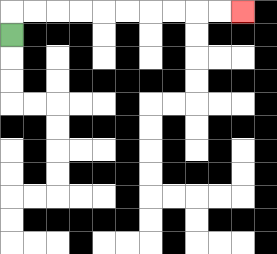{'start': '[0, 1]', 'end': '[10, 0]', 'path_directions': 'U,R,R,R,R,R,R,R,R,R,R', 'path_coordinates': '[[0, 1], [0, 0], [1, 0], [2, 0], [3, 0], [4, 0], [5, 0], [6, 0], [7, 0], [8, 0], [9, 0], [10, 0]]'}